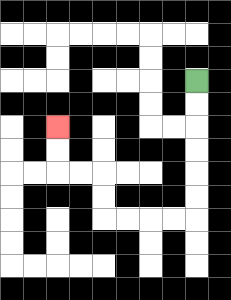{'start': '[8, 3]', 'end': '[2, 5]', 'path_directions': 'D,D,D,D,D,D,L,L,L,L,U,U,L,L,U,U', 'path_coordinates': '[[8, 3], [8, 4], [8, 5], [8, 6], [8, 7], [8, 8], [8, 9], [7, 9], [6, 9], [5, 9], [4, 9], [4, 8], [4, 7], [3, 7], [2, 7], [2, 6], [2, 5]]'}